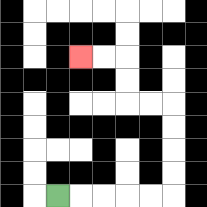{'start': '[2, 8]', 'end': '[3, 2]', 'path_directions': 'R,R,R,R,R,U,U,U,U,L,L,U,U,L,L', 'path_coordinates': '[[2, 8], [3, 8], [4, 8], [5, 8], [6, 8], [7, 8], [7, 7], [7, 6], [7, 5], [7, 4], [6, 4], [5, 4], [5, 3], [5, 2], [4, 2], [3, 2]]'}